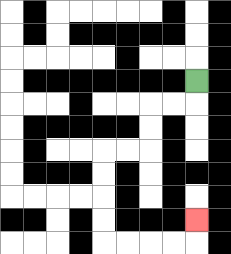{'start': '[8, 3]', 'end': '[8, 9]', 'path_directions': 'D,L,L,D,D,L,L,D,D,D,D,R,R,R,R,U', 'path_coordinates': '[[8, 3], [8, 4], [7, 4], [6, 4], [6, 5], [6, 6], [5, 6], [4, 6], [4, 7], [4, 8], [4, 9], [4, 10], [5, 10], [6, 10], [7, 10], [8, 10], [8, 9]]'}